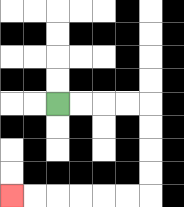{'start': '[2, 4]', 'end': '[0, 8]', 'path_directions': 'R,R,R,R,D,D,D,D,L,L,L,L,L,L', 'path_coordinates': '[[2, 4], [3, 4], [4, 4], [5, 4], [6, 4], [6, 5], [6, 6], [6, 7], [6, 8], [5, 8], [4, 8], [3, 8], [2, 8], [1, 8], [0, 8]]'}